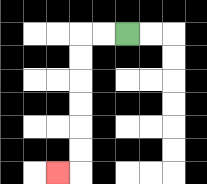{'start': '[5, 1]', 'end': '[2, 7]', 'path_directions': 'L,L,D,D,D,D,D,D,L', 'path_coordinates': '[[5, 1], [4, 1], [3, 1], [3, 2], [3, 3], [3, 4], [3, 5], [3, 6], [3, 7], [2, 7]]'}